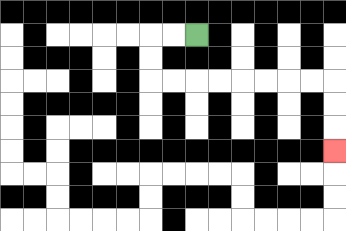{'start': '[8, 1]', 'end': '[14, 6]', 'path_directions': 'L,L,D,D,R,R,R,R,R,R,R,R,D,D,D', 'path_coordinates': '[[8, 1], [7, 1], [6, 1], [6, 2], [6, 3], [7, 3], [8, 3], [9, 3], [10, 3], [11, 3], [12, 3], [13, 3], [14, 3], [14, 4], [14, 5], [14, 6]]'}